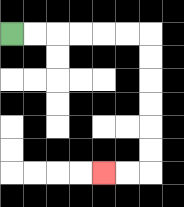{'start': '[0, 1]', 'end': '[4, 7]', 'path_directions': 'R,R,R,R,R,R,D,D,D,D,D,D,L,L', 'path_coordinates': '[[0, 1], [1, 1], [2, 1], [3, 1], [4, 1], [5, 1], [6, 1], [6, 2], [6, 3], [6, 4], [6, 5], [6, 6], [6, 7], [5, 7], [4, 7]]'}